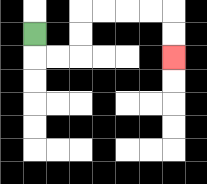{'start': '[1, 1]', 'end': '[7, 2]', 'path_directions': 'D,R,R,U,U,R,R,R,R,D,D', 'path_coordinates': '[[1, 1], [1, 2], [2, 2], [3, 2], [3, 1], [3, 0], [4, 0], [5, 0], [6, 0], [7, 0], [7, 1], [7, 2]]'}